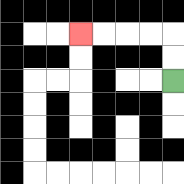{'start': '[7, 3]', 'end': '[3, 1]', 'path_directions': 'U,U,L,L,L,L', 'path_coordinates': '[[7, 3], [7, 2], [7, 1], [6, 1], [5, 1], [4, 1], [3, 1]]'}